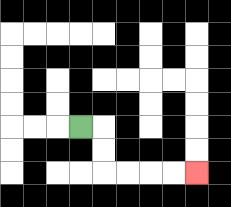{'start': '[3, 5]', 'end': '[8, 7]', 'path_directions': 'R,D,D,R,R,R,R', 'path_coordinates': '[[3, 5], [4, 5], [4, 6], [4, 7], [5, 7], [6, 7], [7, 7], [8, 7]]'}